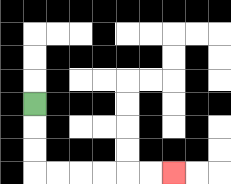{'start': '[1, 4]', 'end': '[7, 7]', 'path_directions': 'D,D,D,R,R,R,R,R,R', 'path_coordinates': '[[1, 4], [1, 5], [1, 6], [1, 7], [2, 7], [3, 7], [4, 7], [5, 7], [6, 7], [7, 7]]'}